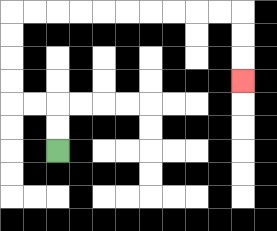{'start': '[2, 6]', 'end': '[10, 3]', 'path_directions': 'U,U,L,L,U,U,U,U,R,R,R,R,R,R,R,R,R,R,D,D,D', 'path_coordinates': '[[2, 6], [2, 5], [2, 4], [1, 4], [0, 4], [0, 3], [0, 2], [0, 1], [0, 0], [1, 0], [2, 0], [3, 0], [4, 0], [5, 0], [6, 0], [7, 0], [8, 0], [9, 0], [10, 0], [10, 1], [10, 2], [10, 3]]'}